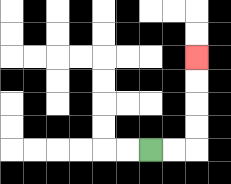{'start': '[6, 6]', 'end': '[8, 2]', 'path_directions': 'R,R,U,U,U,U', 'path_coordinates': '[[6, 6], [7, 6], [8, 6], [8, 5], [8, 4], [8, 3], [8, 2]]'}